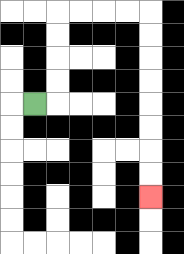{'start': '[1, 4]', 'end': '[6, 8]', 'path_directions': 'R,U,U,U,U,R,R,R,R,D,D,D,D,D,D,D,D', 'path_coordinates': '[[1, 4], [2, 4], [2, 3], [2, 2], [2, 1], [2, 0], [3, 0], [4, 0], [5, 0], [6, 0], [6, 1], [6, 2], [6, 3], [6, 4], [6, 5], [6, 6], [6, 7], [6, 8]]'}